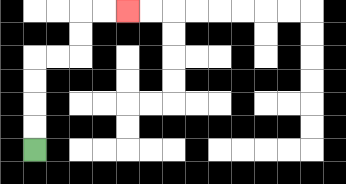{'start': '[1, 6]', 'end': '[5, 0]', 'path_directions': 'U,U,U,U,R,R,U,U,R,R', 'path_coordinates': '[[1, 6], [1, 5], [1, 4], [1, 3], [1, 2], [2, 2], [3, 2], [3, 1], [3, 0], [4, 0], [5, 0]]'}